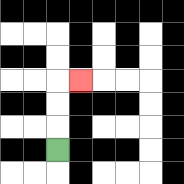{'start': '[2, 6]', 'end': '[3, 3]', 'path_directions': 'U,U,U,R', 'path_coordinates': '[[2, 6], [2, 5], [2, 4], [2, 3], [3, 3]]'}